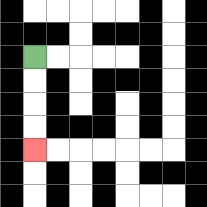{'start': '[1, 2]', 'end': '[1, 6]', 'path_directions': 'D,D,D,D', 'path_coordinates': '[[1, 2], [1, 3], [1, 4], [1, 5], [1, 6]]'}